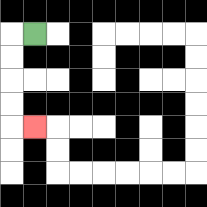{'start': '[1, 1]', 'end': '[1, 5]', 'path_directions': 'L,D,D,D,D,R', 'path_coordinates': '[[1, 1], [0, 1], [0, 2], [0, 3], [0, 4], [0, 5], [1, 5]]'}